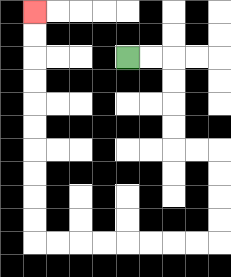{'start': '[5, 2]', 'end': '[1, 0]', 'path_directions': 'R,R,D,D,D,D,R,R,D,D,D,D,L,L,L,L,L,L,L,L,U,U,U,U,U,U,U,U,U,U', 'path_coordinates': '[[5, 2], [6, 2], [7, 2], [7, 3], [7, 4], [7, 5], [7, 6], [8, 6], [9, 6], [9, 7], [9, 8], [9, 9], [9, 10], [8, 10], [7, 10], [6, 10], [5, 10], [4, 10], [3, 10], [2, 10], [1, 10], [1, 9], [1, 8], [1, 7], [1, 6], [1, 5], [1, 4], [1, 3], [1, 2], [1, 1], [1, 0]]'}